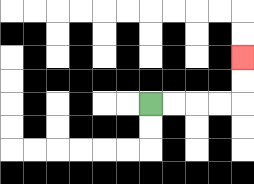{'start': '[6, 4]', 'end': '[10, 2]', 'path_directions': 'R,R,R,R,U,U', 'path_coordinates': '[[6, 4], [7, 4], [8, 4], [9, 4], [10, 4], [10, 3], [10, 2]]'}